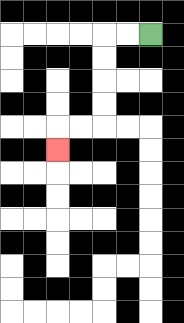{'start': '[6, 1]', 'end': '[2, 6]', 'path_directions': 'L,L,D,D,D,D,L,L,D', 'path_coordinates': '[[6, 1], [5, 1], [4, 1], [4, 2], [4, 3], [4, 4], [4, 5], [3, 5], [2, 5], [2, 6]]'}